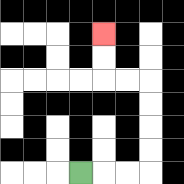{'start': '[3, 7]', 'end': '[4, 1]', 'path_directions': 'R,R,R,U,U,U,U,L,L,U,U', 'path_coordinates': '[[3, 7], [4, 7], [5, 7], [6, 7], [6, 6], [6, 5], [6, 4], [6, 3], [5, 3], [4, 3], [4, 2], [4, 1]]'}